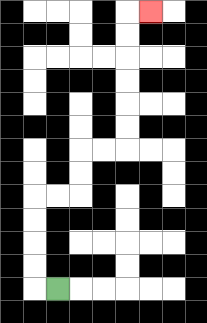{'start': '[2, 12]', 'end': '[6, 0]', 'path_directions': 'L,U,U,U,U,R,R,U,U,R,R,U,U,U,U,U,U,R', 'path_coordinates': '[[2, 12], [1, 12], [1, 11], [1, 10], [1, 9], [1, 8], [2, 8], [3, 8], [3, 7], [3, 6], [4, 6], [5, 6], [5, 5], [5, 4], [5, 3], [5, 2], [5, 1], [5, 0], [6, 0]]'}